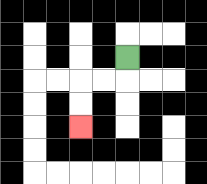{'start': '[5, 2]', 'end': '[3, 5]', 'path_directions': 'D,L,L,D,D', 'path_coordinates': '[[5, 2], [5, 3], [4, 3], [3, 3], [3, 4], [3, 5]]'}